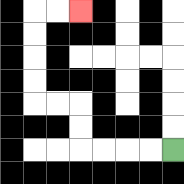{'start': '[7, 6]', 'end': '[3, 0]', 'path_directions': 'L,L,L,L,U,U,L,L,U,U,U,U,R,R', 'path_coordinates': '[[7, 6], [6, 6], [5, 6], [4, 6], [3, 6], [3, 5], [3, 4], [2, 4], [1, 4], [1, 3], [1, 2], [1, 1], [1, 0], [2, 0], [3, 0]]'}